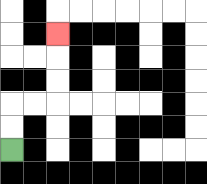{'start': '[0, 6]', 'end': '[2, 1]', 'path_directions': 'U,U,R,R,U,U,U', 'path_coordinates': '[[0, 6], [0, 5], [0, 4], [1, 4], [2, 4], [2, 3], [2, 2], [2, 1]]'}